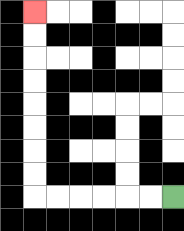{'start': '[7, 8]', 'end': '[1, 0]', 'path_directions': 'L,L,L,L,L,L,U,U,U,U,U,U,U,U', 'path_coordinates': '[[7, 8], [6, 8], [5, 8], [4, 8], [3, 8], [2, 8], [1, 8], [1, 7], [1, 6], [1, 5], [1, 4], [1, 3], [1, 2], [1, 1], [1, 0]]'}